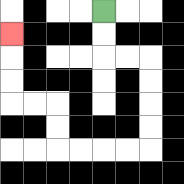{'start': '[4, 0]', 'end': '[0, 1]', 'path_directions': 'D,D,R,R,D,D,D,D,L,L,L,L,U,U,L,L,U,U,U', 'path_coordinates': '[[4, 0], [4, 1], [4, 2], [5, 2], [6, 2], [6, 3], [6, 4], [6, 5], [6, 6], [5, 6], [4, 6], [3, 6], [2, 6], [2, 5], [2, 4], [1, 4], [0, 4], [0, 3], [0, 2], [0, 1]]'}